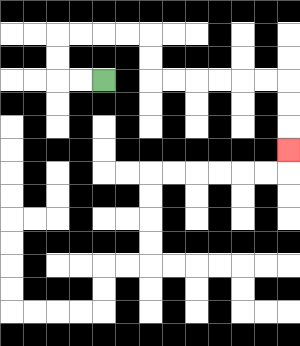{'start': '[4, 3]', 'end': '[12, 6]', 'path_directions': 'L,L,U,U,R,R,R,R,D,D,R,R,R,R,R,R,D,D,D', 'path_coordinates': '[[4, 3], [3, 3], [2, 3], [2, 2], [2, 1], [3, 1], [4, 1], [5, 1], [6, 1], [6, 2], [6, 3], [7, 3], [8, 3], [9, 3], [10, 3], [11, 3], [12, 3], [12, 4], [12, 5], [12, 6]]'}